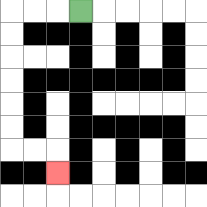{'start': '[3, 0]', 'end': '[2, 7]', 'path_directions': 'L,L,L,D,D,D,D,D,D,R,R,D', 'path_coordinates': '[[3, 0], [2, 0], [1, 0], [0, 0], [0, 1], [0, 2], [0, 3], [0, 4], [0, 5], [0, 6], [1, 6], [2, 6], [2, 7]]'}